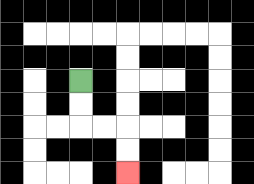{'start': '[3, 3]', 'end': '[5, 7]', 'path_directions': 'D,D,R,R,D,D', 'path_coordinates': '[[3, 3], [3, 4], [3, 5], [4, 5], [5, 5], [5, 6], [5, 7]]'}